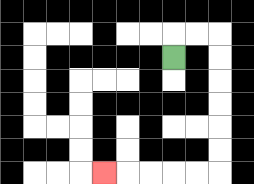{'start': '[7, 2]', 'end': '[4, 7]', 'path_directions': 'U,R,R,D,D,D,D,D,D,L,L,L,L,L', 'path_coordinates': '[[7, 2], [7, 1], [8, 1], [9, 1], [9, 2], [9, 3], [9, 4], [9, 5], [9, 6], [9, 7], [8, 7], [7, 7], [6, 7], [5, 7], [4, 7]]'}